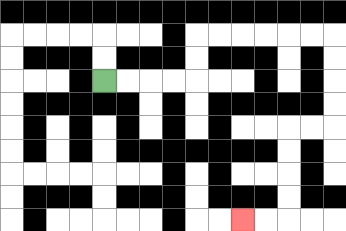{'start': '[4, 3]', 'end': '[10, 9]', 'path_directions': 'R,R,R,R,U,U,R,R,R,R,R,R,D,D,D,D,L,L,D,D,D,D,L,L', 'path_coordinates': '[[4, 3], [5, 3], [6, 3], [7, 3], [8, 3], [8, 2], [8, 1], [9, 1], [10, 1], [11, 1], [12, 1], [13, 1], [14, 1], [14, 2], [14, 3], [14, 4], [14, 5], [13, 5], [12, 5], [12, 6], [12, 7], [12, 8], [12, 9], [11, 9], [10, 9]]'}